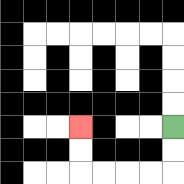{'start': '[7, 5]', 'end': '[3, 5]', 'path_directions': 'D,D,L,L,L,L,U,U', 'path_coordinates': '[[7, 5], [7, 6], [7, 7], [6, 7], [5, 7], [4, 7], [3, 7], [3, 6], [3, 5]]'}